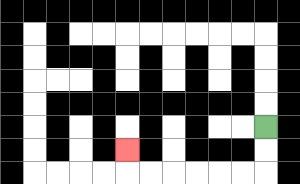{'start': '[11, 5]', 'end': '[5, 6]', 'path_directions': 'D,D,L,L,L,L,L,L,U', 'path_coordinates': '[[11, 5], [11, 6], [11, 7], [10, 7], [9, 7], [8, 7], [7, 7], [6, 7], [5, 7], [5, 6]]'}